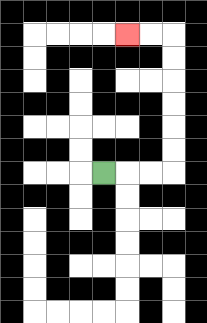{'start': '[4, 7]', 'end': '[5, 1]', 'path_directions': 'R,R,R,U,U,U,U,U,U,L,L', 'path_coordinates': '[[4, 7], [5, 7], [6, 7], [7, 7], [7, 6], [7, 5], [7, 4], [7, 3], [7, 2], [7, 1], [6, 1], [5, 1]]'}